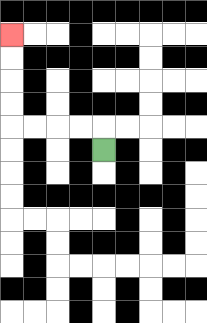{'start': '[4, 6]', 'end': '[0, 1]', 'path_directions': 'U,L,L,L,L,U,U,U,U', 'path_coordinates': '[[4, 6], [4, 5], [3, 5], [2, 5], [1, 5], [0, 5], [0, 4], [0, 3], [0, 2], [0, 1]]'}